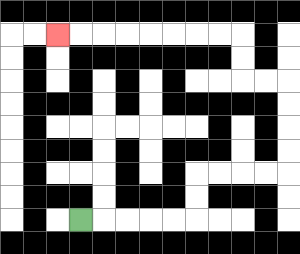{'start': '[3, 9]', 'end': '[2, 1]', 'path_directions': 'R,R,R,R,R,U,U,R,R,R,R,U,U,U,U,L,L,U,U,L,L,L,L,L,L,L,L', 'path_coordinates': '[[3, 9], [4, 9], [5, 9], [6, 9], [7, 9], [8, 9], [8, 8], [8, 7], [9, 7], [10, 7], [11, 7], [12, 7], [12, 6], [12, 5], [12, 4], [12, 3], [11, 3], [10, 3], [10, 2], [10, 1], [9, 1], [8, 1], [7, 1], [6, 1], [5, 1], [4, 1], [3, 1], [2, 1]]'}